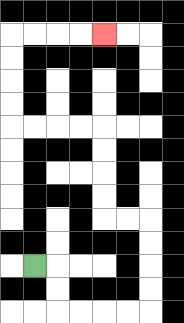{'start': '[1, 11]', 'end': '[4, 1]', 'path_directions': 'R,D,D,R,R,R,R,U,U,U,U,L,L,U,U,U,U,L,L,L,L,U,U,U,U,R,R,R,R', 'path_coordinates': '[[1, 11], [2, 11], [2, 12], [2, 13], [3, 13], [4, 13], [5, 13], [6, 13], [6, 12], [6, 11], [6, 10], [6, 9], [5, 9], [4, 9], [4, 8], [4, 7], [4, 6], [4, 5], [3, 5], [2, 5], [1, 5], [0, 5], [0, 4], [0, 3], [0, 2], [0, 1], [1, 1], [2, 1], [3, 1], [4, 1]]'}